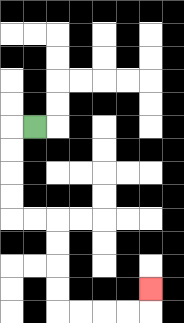{'start': '[1, 5]', 'end': '[6, 12]', 'path_directions': 'L,D,D,D,D,R,R,D,D,D,D,R,R,R,R,U', 'path_coordinates': '[[1, 5], [0, 5], [0, 6], [0, 7], [0, 8], [0, 9], [1, 9], [2, 9], [2, 10], [2, 11], [2, 12], [2, 13], [3, 13], [4, 13], [5, 13], [6, 13], [6, 12]]'}